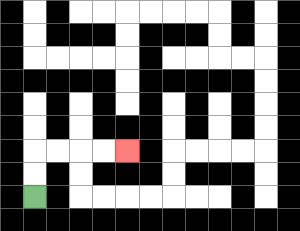{'start': '[1, 8]', 'end': '[5, 6]', 'path_directions': 'U,U,R,R,R,R', 'path_coordinates': '[[1, 8], [1, 7], [1, 6], [2, 6], [3, 6], [4, 6], [5, 6]]'}